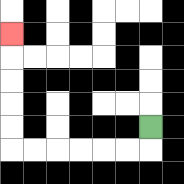{'start': '[6, 5]', 'end': '[0, 1]', 'path_directions': 'D,L,L,L,L,L,L,U,U,U,U,U', 'path_coordinates': '[[6, 5], [6, 6], [5, 6], [4, 6], [3, 6], [2, 6], [1, 6], [0, 6], [0, 5], [0, 4], [0, 3], [0, 2], [0, 1]]'}